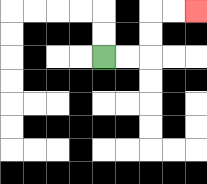{'start': '[4, 2]', 'end': '[8, 0]', 'path_directions': 'R,R,U,U,R,R', 'path_coordinates': '[[4, 2], [5, 2], [6, 2], [6, 1], [6, 0], [7, 0], [8, 0]]'}